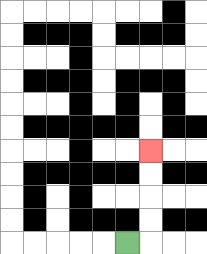{'start': '[5, 10]', 'end': '[6, 6]', 'path_directions': 'R,U,U,U,U', 'path_coordinates': '[[5, 10], [6, 10], [6, 9], [6, 8], [6, 7], [6, 6]]'}